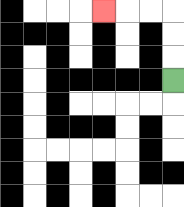{'start': '[7, 3]', 'end': '[4, 0]', 'path_directions': 'U,U,U,L,L,L', 'path_coordinates': '[[7, 3], [7, 2], [7, 1], [7, 0], [6, 0], [5, 0], [4, 0]]'}